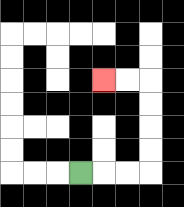{'start': '[3, 7]', 'end': '[4, 3]', 'path_directions': 'R,R,R,U,U,U,U,L,L', 'path_coordinates': '[[3, 7], [4, 7], [5, 7], [6, 7], [6, 6], [6, 5], [6, 4], [6, 3], [5, 3], [4, 3]]'}